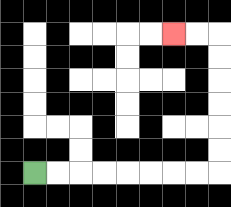{'start': '[1, 7]', 'end': '[7, 1]', 'path_directions': 'R,R,R,R,R,R,R,R,U,U,U,U,U,U,L,L', 'path_coordinates': '[[1, 7], [2, 7], [3, 7], [4, 7], [5, 7], [6, 7], [7, 7], [8, 7], [9, 7], [9, 6], [9, 5], [9, 4], [9, 3], [9, 2], [9, 1], [8, 1], [7, 1]]'}